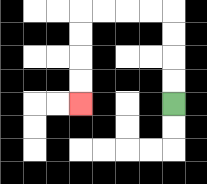{'start': '[7, 4]', 'end': '[3, 4]', 'path_directions': 'U,U,U,U,L,L,L,L,D,D,D,D', 'path_coordinates': '[[7, 4], [7, 3], [7, 2], [7, 1], [7, 0], [6, 0], [5, 0], [4, 0], [3, 0], [3, 1], [3, 2], [3, 3], [3, 4]]'}